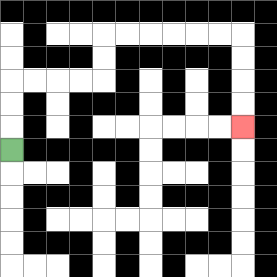{'start': '[0, 6]', 'end': '[10, 5]', 'path_directions': 'U,U,U,R,R,R,R,U,U,R,R,R,R,R,R,D,D,D,D', 'path_coordinates': '[[0, 6], [0, 5], [0, 4], [0, 3], [1, 3], [2, 3], [3, 3], [4, 3], [4, 2], [4, 1], [5, 1], [6, 1], [7, 1], [8, 1], [9, 1], [10, 1], [10, 2], [10, 3], [10, 4], [10, 5]]'}